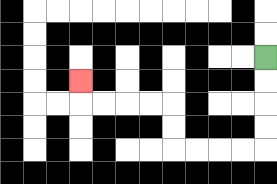{'start': '[11, 2]', 'end': '[3, 3]', 'path_directions': 'D,D,D,D,L,L,L,L,U,U,L,L,L,L,U', 'path_coordinates': '[[11, 2], [11, 3], [11, 4], [11, 5], [11, 6], [10, 6], [9, 6], [8, 6], [7, 6], [7, 5], [7, 4], [6, 4], [5, 4], [4, 4], [3, 4], [3, 3]]'}